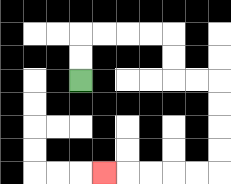{'start': '[3, 3]', 'end': '[4, 7]', 'path_directions': 'U,U,R,R,R,R,D,D,R,R,D,D,D,D,L,L,L,L,L', 'path_coordinates': '[[3, 3], [3, 2], [3, 1], [4, 1], [5, 1], [6, 1], [7, 1], [7, 2], [7, 3], [8, 3], [9, 3], [9, 4], [9, 5], [9, 6], [9, 7], [8, 7], [7, 7], [6, 7], [5, 7], [4, 7]]'}